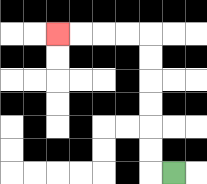{'start': '[7, 7]', 'end': '[2, 1]', 'path_directions': 'L,U,U,U,U,U,U,L,L,L,L', 'path_coordinates': '[[7, 7], [6, 7], [6, 6], [6, 5], [6, 4], [6, 3], [6, 2], [6, 1], [5, 1], [4, 1], [3, 1], [2, 1]]'}